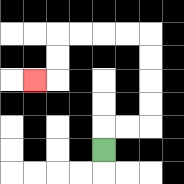{'start': '[4, 6]', 'end': '[1, 3]', 'path_directions': 'U,R,R,U,U,U,U,L,L,L,L,D,D,L', 'path_coordinates': '[[4, 6], [4, 5], [5, 5], [6, 5], [6, 4], [6, 3], [6, 2], [6, 1], [5, 1], [4, 1], [3, 1], [2, 1], [2, 2], [2, 3], [1, 3]]'}